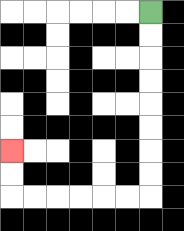{'start': '[6, 0]', 'end': '[0, 6]', 'path_directions': 'D,D,D,D,D,D,D,D,L,L,L,L,L,L,U,U', 'path_coordinates': '[[6, 0], [6, 1], [6, 2], [6, 3], [6, 4], [6, 5], [6, 6], [6, 7], [6, 8], [5, 8], [4, 8], [3, 8], [2, 8], [1, 8], [0, 8], [0, 7], [0, 6]]'}